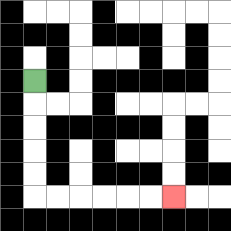{'start': '[1, 3]', 'end': '[7, 8]', 'path_directions': 'D,D,D,D,D,R,R,R,R,R,R', 'path_coordinates': '[[1, 3], [1, 4], [1, 5], [1, 6], [1, 7], [1, 8], [2, 8], [3, 8], [4, 8], [5, 8], [6, 8], [7, 8]]'}